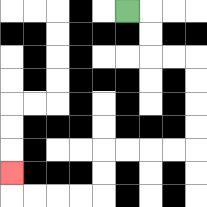{'start': '[5, 0]', 'end': '[0, 7]', 'path_directions': 'R,D,D,R,R,D,D,D,D,L,L,L,L,D,D,L,L,L,L,U', 'path_coordinates': '[[5, 0], [6, 0], [6, 1], [6, 2], [7, 2], [8, 2], [8, 3], [8, 4], [8, 5], [8, 6], [7, 6], [6, 6], [5, 6], [4, 6], [4, 7], [4, 8], [3, 8], [2, 8], [1, 8], [0, 8], [0, 7]]'}